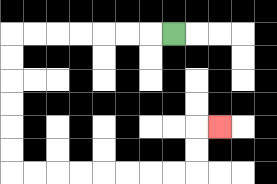{'start': '[7, 1]', 'end': '[9, 5]', 'path_directions': 'L,L,L,L,L,L,L,D,D,D,D,D,D,R,R,R,R,R,R,R,R,U,U,R', 'path_coordinates': '[[7, 1], [6, 1], [5, 1], [4, 1], [3, 1], [2, 1], [1, 1], [0, 1], [0, 2], [0, 3], [0, 4], [0, 5], [0, 6], [0, 7], [1, 7], [2, 7], [3, 7], [4, 7], [5, 7], [6, 7], [7, 7], [8, 7], [8, 6], [8, 5], [9, 5]]'}